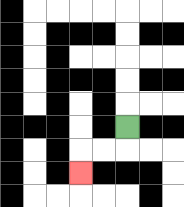{'start': '[5, 5]', 'end': '[3, 7]', 'path_directions': 'D,L,L,D', 'path_coordinates': '[[5, 5], [5, 6], [4, 6], [3, 6], [3, 7]]'}